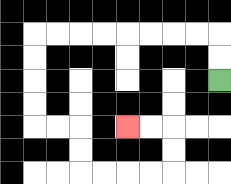{'start': '[9, 3]', 'end': '[5, 5]', 'path_directions': 'U,U,L,L,L,L,L,L,L,L,D,D,D,D,R,R,D,D,R,R,R,R,U,U,L,L', 'path_coordinates': '[[9, 3], [9, 2], [9, 1], [8, 1], [7, 1], [6, 1], [5, 1], [4, 1], [3, 1], [2, 1], [1, 1], [1, 2], [1, 3], [1, 4], [1, 5], [2, 5], [3, 5], [3, 6], [3, 7], [4, 7], [5, 7], [6, 7], [7, 7], [7, 6], [7, 5], [6, 5], [5, 5]]'}